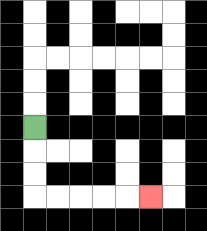{'start': '[1, 5]', 'end': '[6, 8]', 'path_directions': 'D,D,D,R,R,R,R,R', 'path_coordinates': '[[1, 5], [1, 6], [1, 7], [1, 8], [2, 8], [3, 8], [4, 8], [5, 8], [6, 8]]'}